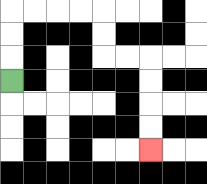{'start': '[0, 3]', 'end': '[6, 6]', 'path_directions': 'U,U,U,R,R,R,R,D,D,R,R,D,D,D,D', 'path_coordinates': '[[0, 3], [0, 2], [0, 1], [0, 0], [1, 0], [2, 0], [3, 0], [4, 0], [4, 1], [4, 2], [5, 2], [6, 2], [6, 3], [6, 4], [6, 5], [6, 6]]'}